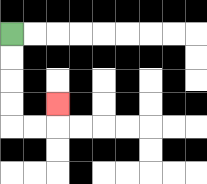{'start': '[0, 1]', 'end': '[2, 4]', 'path_directions': 'D,D,D,D,R,R,U', 'path_coordinates': '[[0, 1], [0, 2], [0, 3], [0, 4], [0, 5], [1, 5], [2, 5], [2, 4]]'}